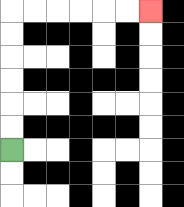{'start': '[0, 6]', 'end': '[6, 0]', 'path_directions': 'U,U,U,U,U,U,R,R,R,R,R,R', 'path_coordinates': '[[0, 6], [0, 5], [0, 4], [0, 3], [0, 2], [0, 1], [0, 0], [1, 0], [2, 0], [3, 0], [4, 0], [5, 0], [6, 0]]'}